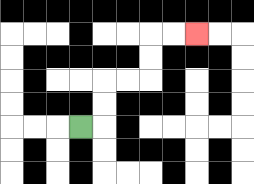{'start': '[3, 5]', 'end': '[8, 1]', 'path_directions': 'R,U,U,R,R,U,U,R,R', 'path_coordinates': '[[3, 5], [4, 5], [4, 4], [4, 3], [5, 3], [6, 3], [6, 2], [6, 1], [7, 1], [8, 1]]'}